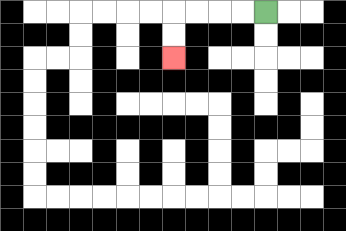{'start': '[11, 0]', 'end': '[7, 2]', 'path_directions': 'L,L,L,L,D,D', 'path_coordinates': '[[11, 0], [10, 0], [9, 0], [8, 0], [7, 0], [7, 1], [7, 2]]'}